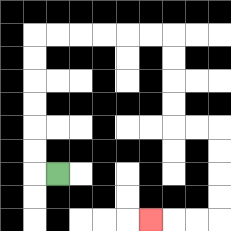{'start': '[2, 7]', 'end': '[6, 9]', 'path_directions': 'L,U,U,U,U,U,U,R,R,R,R,R,R,D,D,D,D,R,R,D,D,D,D,L,L,L', 'path_coordinates': '[[2, 7], [1, 7], [1, 6], [1, 5], [1, 4], [1, 3], [1, 2], [1, 1], [2, 1], [3, 1], [4, 1], [5, 1], [6, 1], [7, 1], [7, 2], [7, 3], [7, 4], [7, 5], [8, 5], [9, 5], [9, 6], [9, 7], [9, 8], [9, 9], [8, 9], [7, 9], [6, 9]]'}